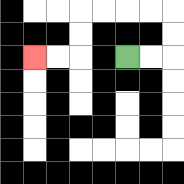{'start': '[5, 2]', 'end': '[1, 2]', 'path_directions': 'R,R,U,U,L,L,L,L,D,D,L,L', 'path_coordinates': '[[5, 2], [6, 2], [7, 2], [7, 1], [7, 0], [6, 0], [5, 0], [4, 0], [3, 0], [3, 1], [3, 2], [2, 2], [1, 2]]'}